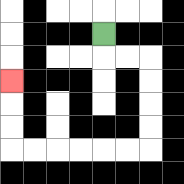{'start': '[4, 1]', 'end': '[0, 3]', 'path_directions': 'D,R,R,D,D,D,D,L,L,L,L,L,L,U,U,U', 'path_coordinates': '[[4, 1], [4, 2], [5, 2], [6, 2], [6, 3], [6, 4], [6, 5], [6, 6], [5, 6], [4, 6], [3, 6], [2, 6], [1, 6], [0, 6], [0, 5], [0, 4], [0, 3]]'}